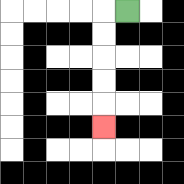{'start': '[5, 0]', 'end': '[4, 5]', 'path_directions': 'L,D,D,D,D,D', 'path_coordinates': '[[5, 0], [4, 0], [4, 1], [4, 2], [4, 3], [4, 4], [4, 5]]'}